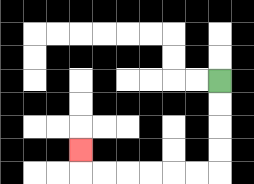{'start': '[9, 3]', 'end': '[3, 6]', 'path_directions': 'D,D,D,D,L,L,L,L,L,L,U', 'path_coordinates': '[[9, 3], [9, 4], [9, 5], [9, 6], [9, 7], [8, 7], [7, 7], [6, 7], [5, 7], [4, 7], [3, 7], [3, 6]]'}